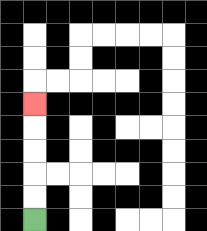{'start': '[1, 9]', 'end': '[1, 4]', 'path_directions': 'U,U,U,U,U', 'path_coordinates': '[[1, 9], [1, 8], [1, 7], [1, 6], [1, 5], [1, 4]]'}